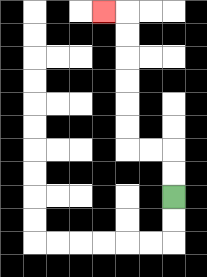{'start': '[7, 8]', 'end': '[4, 0]', 'path_directions': 'U,U,L,L,U,U,U,U,U,U,L', 'path_coordinates': '[[7, 8], [7, 7], [7, 6], [6, 6], [5, 6], [5, 5], [5, 4], [5, 3], [5, 2], [5, 1], [5, 0], [4, 0]]'}